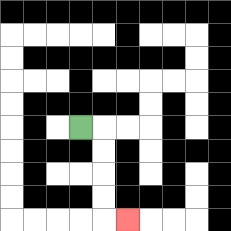{'start': '[3, 5]', 'end': '[5, 9]', 'path_directions': 'R,D,D,D,D,R', 'path_coordinates': '[[3, 5], [4, 5], [4, 6], [4, 7], [4, 8], [4, 9], [5, 9]]'}